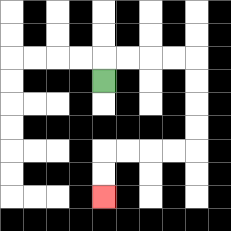{'start': '[4, 3]', 'end': '[4, 8]', 'path_directions': 'U,R,R,R,R,D,D,D,D,L,L,L,L,D,D', 'path_coordinates': '[[4, 3], [4, 2], [5, 2], [6, 2], [7, 2], [8, 2], [8, 3], [8, 4], [8, 5], [8, 6], [7, 6], [6, 6], [5, 6], [4, 6], [4, 7], [4, 8]]'}